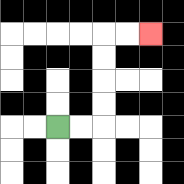{'start': '[2, 5]', 'end': '[6, 1]', 'path_directions': 'R,R,U,U,U,U,R,R', 'path_coordinates': '[[2, 5], [3, 5], [4, 5], [4, 4], [4, 3], [4, 2], [4, 1], [5, 1], [6, 1]]'}